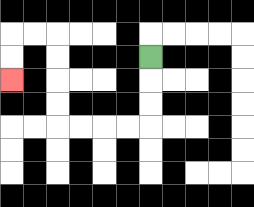{'start': '[6, 2]', 'end': '[0, 3]', 'path_directions': 'D,D,D,L,L,L,L,U,U,U,U,L,L,D,D', 'path_coordinates': '[[6, 2], [6, 3], [6, 4], [6, 5], [5, 5], [4, 5], [3, 5], [2, 5], [2, 4], [2, 3], [2, 2], [2, 1], [1, 1], [0, 1], [0, 2], [0, 3]]'}